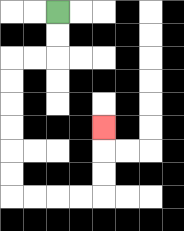{'start': '[2, 0]', 'end': '[4, 5]', 'path_directions': 'D,D,L,L,D,D,D,D,D,D,R,R,R,R,U,U,U', 'path_coordinates': '[[2, 0], [2, 1], [2, 2], [1, 2], [0, 2], [0, 3], [0, 4], [0, 5], [0, 6], [0, 7], [0, 8], [1, 8], [2, 8], [3, 8], [4, 8], [4, 7], [4, 6], [4, 5]]'}